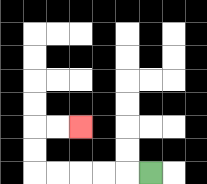{'start': '[6, 7]', 'end': '[3, 5]', 'path_directions': 'L,L,L,L,L,U,U,R,R', 'path_coordinates': '[[6, 7], [5, 7], [4, 7], [3, 7], [2, 7], [1, 7], [1, 6], [1, 5], [2, 5], [3, 5]]'}